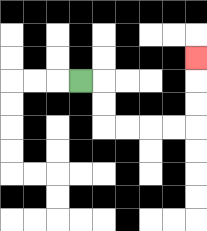{'start': '[3, 3]', 'end': '[8, 2]', 'path_directions': 'R,D,D,R,R,R,R,U,U,U', 'path_coordinates': '[[3, 3], [4, 3], [4, 4], [4, 5], [5, 5], [6, 5], [7, 5], [8, 5], [8, 4], [8, 3], [8, 2]]'}